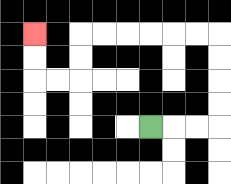{'start': '[6, 5]', 'end': '[1, 1]', 'path_directions': 'R,R,R,U,U,U,U,L,L,L,L,L,L,D,D,L,L,U,U', 'path_coordinates': '[[6, 5], [7, 5], [8, 5], [9, 5], [9, 4], [9, 3], [9, 2], [9, 1], [8, 1], [7, 1], [6, 1], [5, 1], [4, 1], [3, 1], [3, 2], [3, 3], [2, 3], [1, 3], [1, 2], [1, 1]]'}